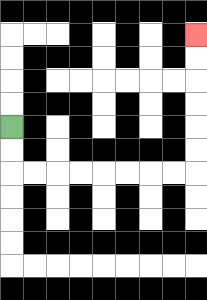{'start': '[0, 5]', 'end': '[8, 1]', 'path_directions': 'D,D,R,R,R,R,R,R,R,R,U,U,U,U,U,U', 'path_coordinates': '[[0, 5], [0, 6], [0, 7], [1, 7], [2, 7], [3, 7], [4, 7], [5, 7], [6, 7], [7, 7], [8, 7], [8, 6], [8, 5], [8, 4], [8, 3], [8, 2], [8, 1]]'}